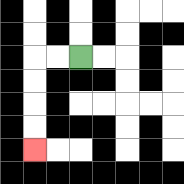{'start': '[3, 2]', 'end': '[1, 6]', 'path_directions': 'L,L,D,D,D,D', 'path_coordinates': '[[3, 2], [2, 2], [1, 2], [1, 3], [1, 4], [1, 5], [1, 6]]'}